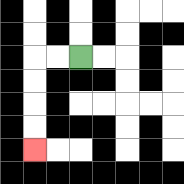{'start': '[3, 2]', 'end': '[1, 6]', 'path_directions': 'L,L,D,D,D,D', 'path_coordinates': '[[3, 2], [2, 2], [1, 2], [1, 3], [1, 4], [1, 5], [1, 6]]'}